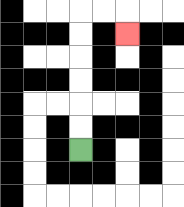{'start': '[3, 6]', 'end': '[5, 1]', 'path_directions': 'U,U,U,U,U,U,R,R,D', 'path_coordinates': '[[3, 6], [3, 5], [3, 4], [3, 3], [3, 2], [3, 1], [3, 0], [4, 0], [5, 0], [5, 1]]'}